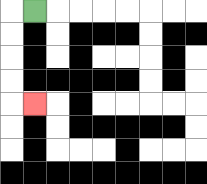{'start': '[1, 0]', 'end': '[1, 4]', 'path_directions': 'L,D,D,D,D,R', 'path_coordinates': '[[1, 0], [0, 0], [0, 1], [0, 2], [0, 3], [0, 4], [1, 4]]'}